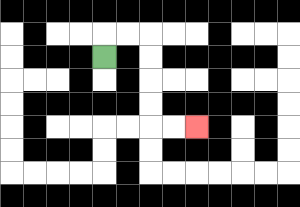{'start': '[4, 2]', 'end': '[8, 5]', 'path_directions': 'U,R,R,D,D,D,D,R,R', 'path_coordinates': '[[4, 2], [4, 1], [5, 1], [6, 1], [6, 2], [6, 3], [6, 4], [6, 5], [7, 5], [8, 5]]'}